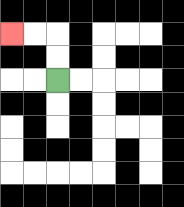{'start': '[2, 3]', 'end': '[0, 1]', 'path_directions': 'U,U,L,L', 'path_coordinates': '[[2, 3], [2, 2], [2, 1], [1, 1], [0, 1]]'}